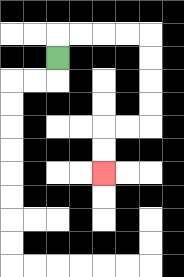{'start': '[2, 2]', 'end': '[4, 7]', 'path_directions': 'U,R,R,R,R,D,D,D,D,L,L,D,D', 'path_coordinates': '[[2, 2], [2, 1], [3, 1], [4, 1], [5, 1], [6, 1], [6, 2], [6, 3], [6, 4], [6, 5], [5, 5], [4, 5], [4, 6], [4, 7]]'}